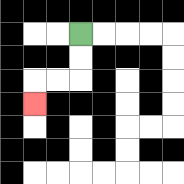{'start': '[3, 1]', 'end': '[1, 4]', 'path_directions': 'D,D,L,L,D', 'path_coordinates': '[[3, 1], [3, 2], [3, 3], [2, 3], [1, 3], [1, 4]]'}